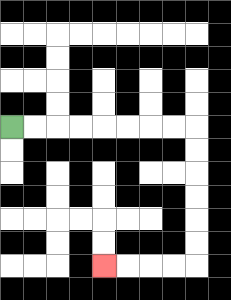{'start': '[0, 5]', 'end': '[4, 11]', 'path_directions': 'R,R,R,R,R,R,R,R,D,D,D,D,D,D,L,L,L,L', 'path_coordinates': '[[0, 5], [1, 5], [2, 5], [3, 5], [4, 5], [5, 5], [6, 5], [7, 5], [8, 5], [8, 6], [8, 7], [8, 8], [8, 9], [8, 10], [8, 11], [7, 11], [6, 11], [5, 11], [4, 11]]'}